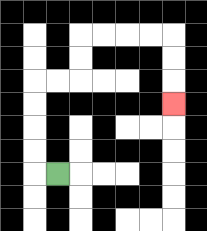{'start': '[2, 7]', 'end': '[7, 4]', 'path_directions': 'L,U,U,U,U,R,R,U,U,R,R,R,R,D,D,D', 'path_coordinates': '[[2, 7], [1, 7], [1, 6], [1, 5], [1, 4], [1, 3], [2, 3], [3, 3], [3, 2], [3, 1], [4, 1], [5, 1], [6, 1], [7, 1], [7, 2], [7, 3], [7, 4]]'}